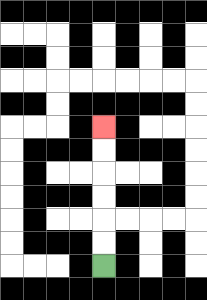{'start': '[4, 11]', 'end': '[4, 5]', 'path_directions': 'U,U,U,U,U,U', 'path_coordinates': '[[4, 11], [4, 10], [4, 9], [4, 8], [4, 7], [4, 6], [4, 5]]'}